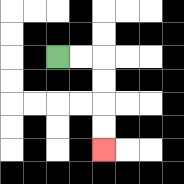{'start': '[2, 2]', 'end': '[4, 6]', 'path_directions': 'R,R,D,D,D,D', 'path_coordinates': '[[2, 2], [3, 2], [4, 2], [4, 3], [4, 4], [4, 5], [4, 6]]'}